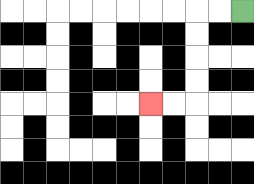{'start': '[10, 0]', 'end': '[6, 4]', 'path_directions': 'L,L,D,D,D,D,L,L', 'path_coordinates': '[[10, 0], [9, 0], [8, 0], [8, 1], [8, 2], [8, 3], [8, 4], [7, 4], [6, 4]]'}